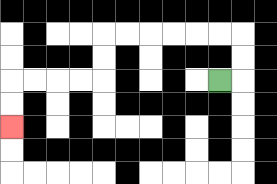{'start': '[9, 3]', 'end': '[0, 5]', 'path_directions': 'R,U,U,L,L,L,L,L,L,D,D,L,L,L,L,D,D', 'path_coordinates': '[[9, 3], [10, 3], [10, 2], [10, 1], [9, 1], [8, 1], [7, 1], [6, 1], [5, 1], [4, 1], [4, 2], [4, 3], [3, 3], [2, 3], [1, 3], [0, 3], [0, 4], [0, 5]]'}